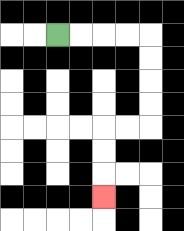{'start': '[2, 1]', 'end': '[4, 8]', 'path_directions': 'R,R,R,R,D,D,D,D,L,L,D,D,D', 'path_coordinates': '[[2, 1], [3, 1], [4, 1], [5, 1], [6, 1], [6, 2], [6, 3], [6, 4], [6, 5], [5, 5], [4, 5], [4, 6], [4, 7], [4, 8]]'}